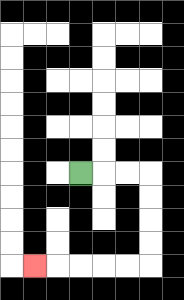{'start': '[3, 7]', 'end': '[1, 11]', 'path_directions': 'R,R,R,D,D,D,D,L,L,L,L,L', 'path_coordinates': '[[3, 7], [4, 7], [5, 7], [6, 7], [6, 8], [6, 9], [6, 10], [6, 11], [5, 11], [4, 11], [3, 11], [2, 11], [1, 11]]'}